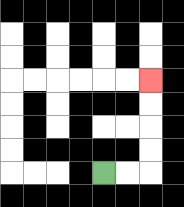{'start': '[4, 7]', 'end': '[6, 3]', 'path_directions': 'R,R,U,U,U,U', 'path_coordinates': '[[4, 7], [5, 7], [6, 7], [6, 6], [6, 5], [6, 4], [6, 3]]'}